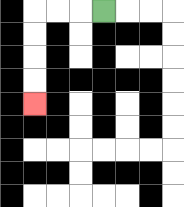{'start': '[4, 0]', 'end': '[1, 4]', 'path_directions': 'L,L,L,D,D,D,D', 'path_coordinates': '[[4, 0], [3, 0], [2, 0], [1, 0], [1, 1], [1, 2], [1, 3], [1, 4]]'}